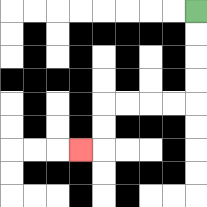{'start': '[8, 0]', 'end': '[3, 6]', 'path_directions': 'D,D,D,D,L,L,L,L,D,D,L', 'path_coordinates': '[[8, 0], [8, 1], [8, 2], [8, 3], [8, 4], [7, 4], [6, 4], [5, 4], [4, 4], [4, 5], [4, 6], [3, 6]]'}